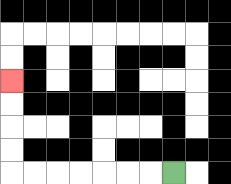{'start': '[7, 7]', 'end': '[0, 3]', 'path_directions': 'L,L,L,L,L,L,L,U,U,U,U', 'path_coordinates': '[[7, 7], [6, 7], [5, 7], [4, 7], [3, 7], [2, 7], [1, 7], [0, 7], [0, 6], [0, 5], [0, 4], [0, 3]]'}